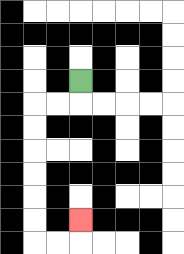{'start': '[3, 3]', 'end': '[3, 9]', 'path_directions': 'D,L,L,D,D,D,D,D,D,R,R,U', 'path_coordinates': '[[3, 3], [3, 4], [2, 4], [1, 4], [1, 5], [1, 6], [1, 7], [1, 8], [1, 9], [1, 10], [2, 10], [3, 10], [3, 9]]'}